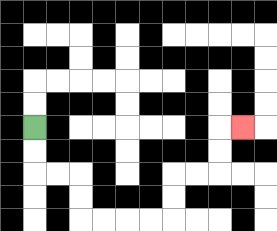{'start': '[1, 5]', 'end': '[10, 5]', 'path_directions': 'D,D,R,R,D,D,R,R,R,R,U,U,R,R,U,U,R', 'path_coordinates': '[[1, 5], [1, 6], [1, 7], [2, 7], [3, 7], [3, 8], [3, 9], [4, 9], [5, 9], [6, 9], [7, 9], [7, 8], [7, 7], [8, 7], [9, 7], [9, 6], [9, 5], [10, 5]]'}